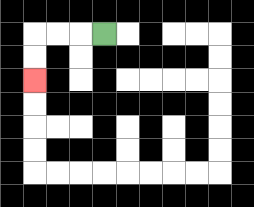{'start': '[4, 1]', 'end': '[1, 3]', 'path_directions': 'L,L,L,D,D', 'path_coordinates': '[[4, 1], [3, 1], [2, 1], [1, 1], [1, 2], [1, 3]]'}